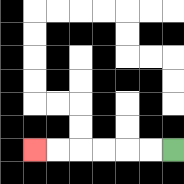{'start': '[7, 6]', 'end': '[1, 6]', 'path_directions': 'L,L,L,L,L,L', 'path_coordinates': '[[7, 6], [6, 6], [5, 6], [4, 6], [3, 6], [2, 6], [1, 6]]'}